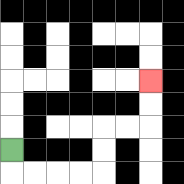{'start': '[0, 6]', 'end': '[6, 3]', 'path_directions': 'D,R,R,R,R,U,U,R,R,U,U', 'path_coordinates': '[[0, 6], [0, 7], [1, 7], [2, 7], [3, 7], [4, 7], [4, 6], [4, 5], [5, 5], [6, 5], [6, 4], [6, 3]]'}